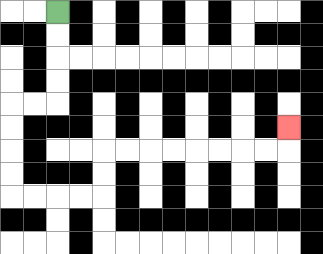{'start': '[2, 0]', 'end': '[12, 5]', 'path_directions': 'D,D,D,D,L,L,D,D,D,D,R,R,R,R,U,U,R,R,R,R,R,R,R,R,U', 'path_coordinates': '[[2, 0], [2, 1], [2, 2], [2, 3], [2, 4], [1, 4], [0, 4], [0, 5], [0, 6], [0, 7], [0, 8], [1, 8], [2, 8], [3, 8], [4, 8], [4, 7], [4, 6], [5, 6], [6, 6], [7, 6], [8, 6], [9, 6], [10, 6], [11, 6], [12, 6], [12, 5]]'}